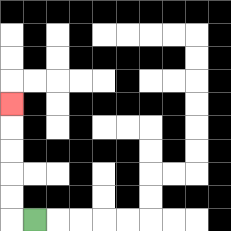{'start': '[1, 9]', 'end': '[0, 4]', 'path_directions': 'L,U,U,U,U,U', 'path_coordinates': '[[1, 9], [0, 9], [0, 8], [0, 7], [0, 6], [0, 5], [0, 4]]'}